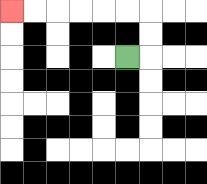{'start': '[5, 2]', 'end': '[0, 0]', 'path_directions': 'R,U,U,L,L,L,L,L,L', 'path_coordinates': '[[5, 2], [6, 2], [6, 1], [6, 0], [5, 0], [4, 0], [3, 0], [2, 0], [1, 0], [0, 0]]'}